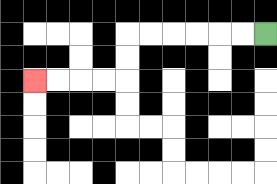{'start': '[11, 1]', 'end': '[1, 3]', 'path_directions': 'L,L,L,L,L,L,D,D,L,L,L,L', 'path_coordinates': '[[11, 1], [10, 1], [9, 1], [8, 1], [7, 1], [6, 1], [5, 1], [5, 2], [5, 3], [4, 3], [3, 3], [2, 3], [1, 3]]'}